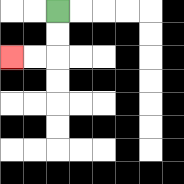{'start': '[2, 0]', 'end': '[0, 2]', 'path_directions': 'D,D,L,L', 'path_coordinates': '[[2, 0], [2, 1], [2, 2], [1, 2], [0, 2]]'}